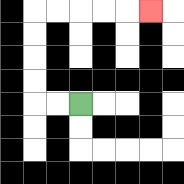{'start': '[3, 4]', 'end': '[6, 0]', 'path_directions': 'L,L,U,U,U,U,R,R,R,R,R', 'path_coordinates': '[[3, 4], [2, 4], [1, 4], [1, 3], [1, 2], [1, 1], [1, 0], [2, 0], [3, 0], [4, 0], [5, 0], [6, 0]]'}